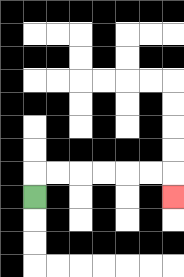{'start': '[1, 8]', 'end': '[7, 8]', 'path_directions': 'U,R,R,R,R,R,R,D', 'path_coordinates': '[[1, 8], [1, 7], [2, 7], [3, 7], [4, 7], [5, 7], [6, 7], [7, 7], [7, 8]]'}